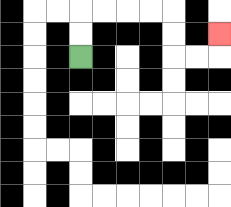{'start': '[3, 2]', 'end': '[9, 1]', 'path_directions': 'U,U,R,R,R,R,D,D,R,R,U', 'path_coordinates': '[[3, 2], [3, 1], [3, 0], [4, 0], [5, 0], [6, 0], [7, 0], [7, 1], [7, 2], [8, 2], [9, 2], [9, 1]]'}